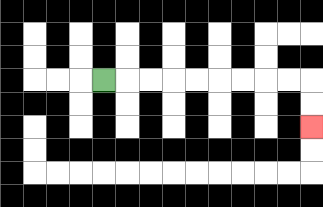{'start': '[4, 3]', 'end': '[13, 5]', 'path_directions': 'R,R,R,R,R,R,R,R,R,D,D', 'path_coordinates': '[[4, 3], [5, 3], [6, 3], [7, 3], [8, 3], [9, 3], [10, 3], [11, 3], [12, 3], [13, 3], [13, 4], [13, 5]]'}